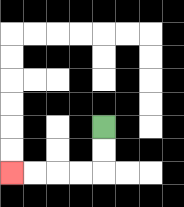{'start': '[4, 5]', 'end': '[0, 7]', 'path_directions': 'D,D,L,L,L,L', 'path_coordinates': '[[4, 5], [4, 6], [4, 7], [3, 7], [2, 7], [1, 7], [0, 7]]'}